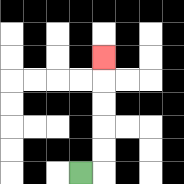{'start': '[3, 7]', 'end': '[4, 2]', 'path_directions': 'R,U,U,U,U,U', 'path_coordinates': '[[3, 7], [4, 7], [4, 6], [4, 5], [4, 4], [4, 3], [4, 2]]'}